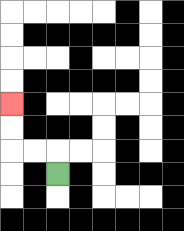{'start': '[2, 7]', 'end': '[0, 4]', 'path_directions': 'U,L,L,U,U', 'path_coordinates': '[[2, 7], [2, 6], [1, 6], [0, 6], [0, 5], [0, 4]]'}